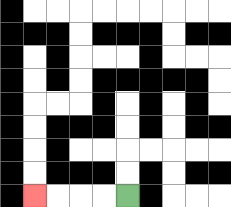{'start': '[5, 8]', 'end': '[1, 8]', 'path_directions': 'L,L,L,L', 'path_coordinates': '[[5, 8], [4, 8], [3, 8], [2, 8], [1, 8]]'}